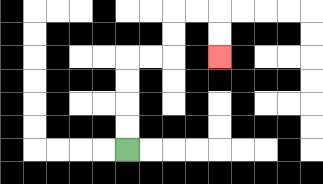{'start': '[5, 6]', 'end': '[9, 2]', 'path_directions': 'U,U,U,U,R,R,U,U,R,R,D,D', 'path_coordinates': '[[5, 6], [5, 5], [5, 4], [5, 3], [5, 2], [6, 2], [7, 2], [7, 1], [7, 0], [8, 0], [9, 0], [9, 1], [9, 2]]'}